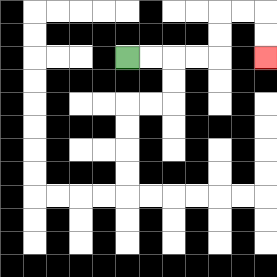{'start': '[5, 2]', 'end': '[11, 2]', 'path_directions': 'R,R,R,R,U,U,R,R,D,D', 'path_coordinates': '[[5, 2], [6, 2], [7, 2], [8, 2], [9, 2], [9, 1], [9, 0], [10, 0], [11, 0], [11, 1], [11, 2]]'}